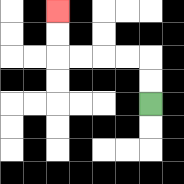{'start': '[6, 4]', 'end': '[2, 0]', 'path_directions': 'U,U,L,L,L,L,U,U', 'path_coordinates': '[[6, 4], [6, 3], [6, 2], [5, 2], [4, 2], [3, 2], [2, 2], [2, 1], [2, 0]]'}